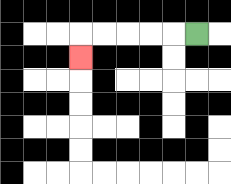{'start': '[8, 1]', 'end': '[3, 2]', 'path_directions': 'L,L,L,L,L,D', 'path_coordinates': '[[8, 1], [7, 1], [6, 1], [5, 1], [4, 1], [3, 1], [3, 2]]'}